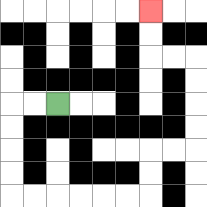{'start': '[2, 4]', 'end': '[6, 0]', 'path_directions': 'L,L,D,D,D,D,R,R,R,R,R,R,U,U,R,R,U,U,U,U,L,L,U,U', 'path_coordinates': '[[2, 4], [1, 4], [0, 4], [0, 5], [0, 6], [0, 7], [0, 8], [1, 8], [2, 8], [3, 8], [4, 8], [5, 8], [6, 8], [6, 7], [6, 6], [7, 6], [8, 6], [8, 5], [8, 4], [8, 3], [8, 2], [7, 2], [6, 2], [6, 1], [6, 0]]'}